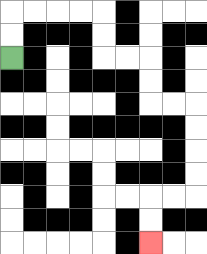{'start': '[0, 2]', 'end': '[6, 10]', 'path_directions': 'U,U,R,R,R,R,D,D,R,R,D,D,R,R,D,D,D,D,L,L,D,D', 'path_coordinates': '[[0, 2], [0, 1], [0, 0], [1, 0], [2, 0], [3, 0], [4, 0], [4, 1], [4, 2], [5, 2], [6, 2], [6, 3], [6, 4], [7, 4], [8, 4], [8, 5], [8, 6], [8, 7], [8, 8], [7, 8], [6, 8], [6, 9], [6, 10]]'}